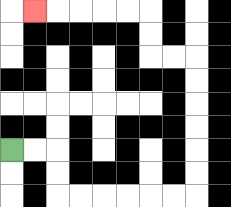{'start': '[0, 6]', 'end': '[1, 0]', 'path_directions': 'R,R,D,D,R,R,R,R,R,R,U,U,U,U,U,U,L,L,U,U,L,L,L,L,L', 'path_coordinates': '[[0, 6], [1, 6], [2, 6], [2, 7], [2, 8], [3, 8], [4, 8], [5, 8], [6, 8], [7, 8], [8, 8], [8, 7], [8, 6], [8, 5], [8, 4], [8, 3], [8, 2], [7, 2], [6, 2], [6, 1], [6, 0], [5, 0], [4, 0], [3, 0], [2, 0], [1, 0]]'}